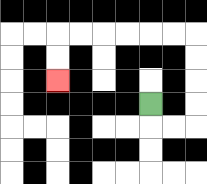{'start': '[6, 4]', 'end': '[2, 3]', 'path_directions': 'D,R,R,U,U,U,U,L,L,L,L,L,L,D,D', 'path_coordinates': '[[6, 4], [6, 5], [7, 5], [8, 5], [8, 4], [8, 3], [8, 2], [8, 1], [7, 1], [6, 1], [5, 1], [4, 1], [3, 1], [2, 1], [2, 2], [2, 3]]'}